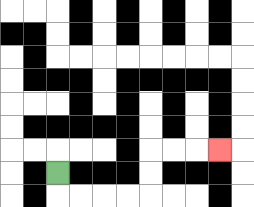{'start': '[2, 7]', 'end': '[9, 6]', 'path_directions': 'D,R,R,R,R,U,U,R,R,R', 'path_coordinates': '[[2, 7], [2, 8], [3, 8], [4, 8], [5, 8], [6, 8], [6, 7], [6, 6], [7, 6], [8, 6], [9, 6]]'}